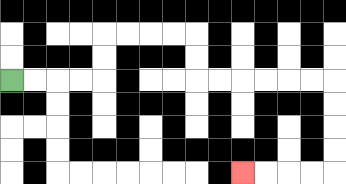{'start': '[0, 3]', 'end': '[10, 7]', 'path_directions': 'R,R,R,R,U,U,R,R,R,R,D,D,R,R,R,R,R,R,D,D,D,D,L,L,L,L', 'path_coordinates': '[[0, 3], [1, 3], [2, 3], [3, 3], [4, 3], [4, 2], [4, 1], [5, 1], [6, 1], [7, 1], [8, 1], [8, 2], [8, 3], [9, 3], [10, 3], [11, 3], [12, 3], [13, 3], [14, 3], [14, 4], [14, 5], [14, 6], [14, 7], [13, 7], [12, 7], [11, 7], [10, 7]]'}